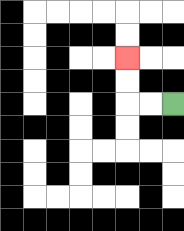{'start': '[7, 4]', 'end': '[5, 2]', 'path_directions': 'L,L,U,U', 'path_coordinates': '[[7, 4], [6, 4], [5, 4], [5, 3], [5, 2]]'}